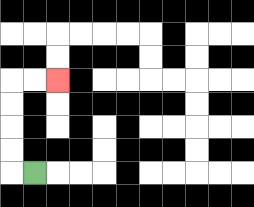{'start': '[1, 7]', 'end': '[2, 3]', 'path_directions': 'L,U,U,U,U,R,R', 'path_coordinates': '[[1, 7], [0, 7], [0, 6], [0, 5], [0, 4], [0, 3], [1, 3], [2, 3]]'}